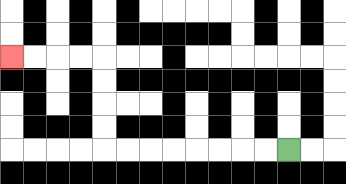{'start': '[12, 6]', 'end': '[0, 2]', 'path_directions': 'L,L,L,L,L,L,L,L,U,U,U,U,L,L,L,L', 'path_coordinates': '[[12, 6], [11, 6], [10, 6], [9, 6], [8, 6], [7, 6], [6, 6], [5, 6], [4, 6], [4, 5], [4, 4], [4, 3], [4, 2], [3, 2], [2, 2], [1, 2], [0, 2]]'}